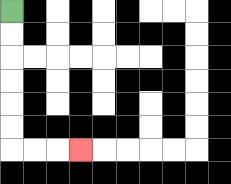{'start': '[0, 0]', 'end': '[3, 6]', 'path_directions': 'D,D,D,D,D,D,R,R,R', 'path_coordinates': '[[0, 0], [0, 1], [0, 2], [0, 3], [0, 4], [0, 5], [0, 6], [1, 6], [2, 6], [3, 6]]'}